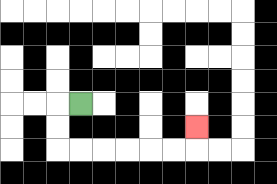{'start': '[3, 4]', 'end': '[8, 5]', 'path_directions': 'L,D,D,R,R,R,R,R,R,U', 'path_coordinates': '[[3, 4], [2, 4], [2, 5], [2, 6], [3, 6], [4, 6], [5, 6], [6, 6], [7, 6], [8, 6], [8, 5]]'}